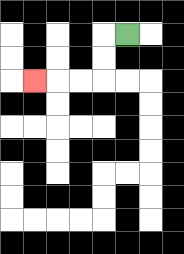{'start': '[5, 1]', 'end': '[1, 3]', 'path_directions': 'L,D,D,L,L,L', 'path_coordinates': '[[5, 1], [4, 1], [4, 2], [4, 3], [3, 3], [2, 3], [1, 3]]'}